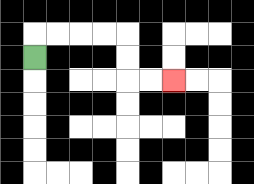{'start': '[1, 2]', 'end': '[7, 3]', 'path_directions': 'U,R,R,R,R,D,D,R,R', 'path_coordinates': '[[1, 2], [1, 1], [2, 1], [3, 1], [4, 1], [5, 1], [5, 2], [5, 3], [6, 3], [7, 3]]'}